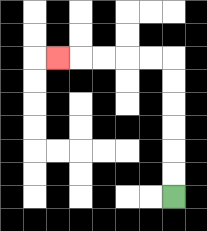{'start': '[7, 8]', 'end': '[2, 2]', 'path_directions': 'U,U,U,U,U,U,L,L,L,L,L', 'path_coordinates': '[[7, 8], [7, 7], [7, 6], [7, 5], [7, 4], [7, 3], [7, 2], [6, 2], [5, 2], [4, 2], [3, 2], [2, 2]]'}